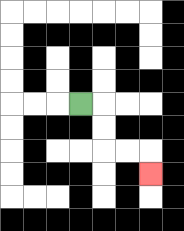{'start': '[3, 4]', 'end': '[6, 7]', 'path_directions': 'R,D,D,R,R,D', 'path_coordinates': '[[3, 4], [4, 4], [4, 5], [4, 6], [5, 6], [6, 6], [6, 7]]'}